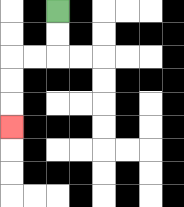{'start': '[2, 0]', 'end': '[0, 5]', 'path_directions': 'D,D,L,L,D,D,D', 'path_coordinates': '[[2, 0], [2, 1], [2, 2], [1, 2], [0, 2], [0, 3], [0, 4], [0, 5]]'}